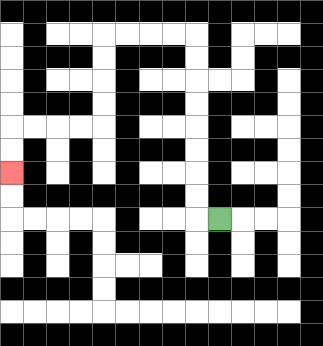{'start': '[9, 9]', 'end': '[0, 7]', 'path_directions': 'L,U,U,U,U,U,U,U,U,L,L,L,L,D,D,D,D,L,L,L,L,D,D', 'path_coordinates': '[[9, 9], [8, 9], [8, 8], [8, 7], [8, 6], [8, 5], [8, 4], [8, 3], [8, 2], [8, 1], [7, 1], [6, 1], [5, 1], [4, 1], [4, 2], [4, 3], [4, 4], [4, 5], [3, 5], [2, 5], [1, 5], [0, 5], [0, 6], [0, 7]]'}